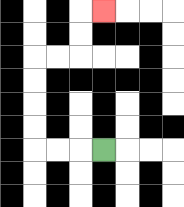{'start': '[4, 6]', 'end': '[4, 0]', 'path_directions': 'L,L,L,U,U,U,U,R,R,U,U,R', 'path_coordinates': '[[4, 6], [3, 6], [2, 6], [1, 6], [1, 5], [1, 4], [1, 3], [1, 2], [2, 2], [3, 2], [3, 1], [3, 0], [4, 0]]'}